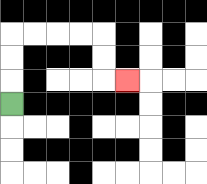{'start': '[0, 4]', 'end': '[5, 3]', 'path_directions': 'U,U,U,R,R,R,R,D,D,R', 'path_coordinates': '[[0, 4], [0, 3], [0, 2], [0, 1], [1, 1], [2, 1], [3, 1], [4, 1], [4, 2], [4, 3], [5, 3]]'}